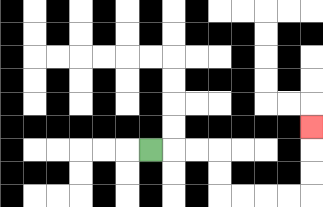{'start': '[6, 6]', 'end': '[13, 5]', 'path_directions': 'R,R,R,D,D,R,R,R,R,U,U,U', 'path_coordinates': '[[6, 6], [7, 6], [8, 6], [9, 6], [9, 7], [9, 8], [10, 8], [11, 8], [12, 8], [13, 8], [13, 7], [13, 6], [13, 5]]'}